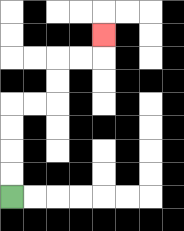{'start': '[0, 8]', 'end': '[4, 1]', 'path_directions': 'U,U,U,U,R,R,U,U,R,R,U', 'path_coordinates': '[[0, 8], [0, 7], [0, 6], [0, 5], [0, 4], [1, 4], [2, 4], [2, 3], [2, 2], [3, 2], [4, 2], [4, 1]]'}